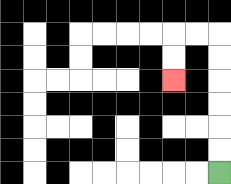{'start': '[9, 7]', 'end': '[7, 3]', 'path_directions': 'U,U,U,U,U,U,L,L,D,D', 'path_coordinates': '[[9, 7], [9, 6], [9, 5], [9, 4], [9, 3], [9, 2], [9, 1], [8, 1], [7, 1], [7, 2], [7, 3]]'}